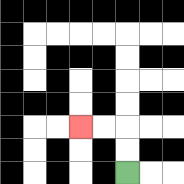{'start': '[5, 7]', 'end': '[3, 5]', 'path_directions': 'U,U,L,L', 'path_coordinates': '[[5, 7], [5, 6], [5, 5], [4, 5], [3, 5]]'}